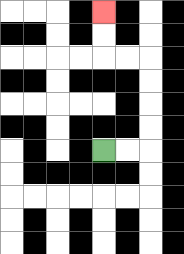{'start': '[4, 6]', 'end': '[4, 0]', 'path_directions': 'R,R,U,U,U,U,L,L,U,U', 'path_coordinates': '[[4, 6], [5, 6], [6, 6], [6, 5], [6, 4], [6, 3], [6, 2], [5, 2], [4, 2], [4, 1], [4, 0]]'}